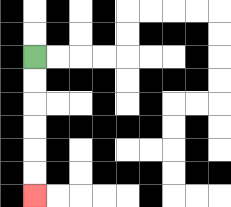{'start': '[1, 2]', 'end': '[1, 8]', 'path_directions': 'D,D,D,D,D,D', 'path_coordinates': '[[1, 2], [1, 3], [1, 4], [1, 5], [1, 6], [1, 7], [1, 8]]'}